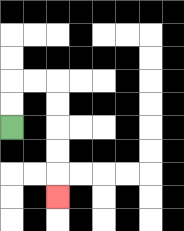{'start': '[0, 5]', 'end': '[2, 8]', 'path_directions': 'U,U,R,R,D,D,D,D,D', 'path_coordinates': '[[0, 5], [0, 4], [0, 3], [1, 3], [2, 3], [2, 4], [2, 5], [2, 6], [2, 7], [2, 8]]'}